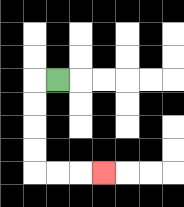{'start': '[2, 3]', 'end': '[4, 7]', 'path_directions': 'L,D,D,D,D,R,R,R', 'path_coordinates': '[[2, 3], [1, 3], [1, 4], [1, 5], [1, 6], [1, 7], [2, 7], [3, 7], [4, 7]]'}